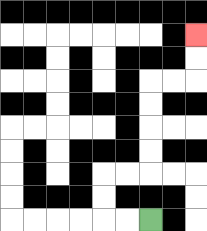{'start': '[6, 9]', 'end': '[8, 1]', 'path_directions': 'L,L,U,U,R,R,U,U,U,U,R,R,U,U', 'path_coordinates': '[[6, 9], [5, 9], [4, 9], [4, 8], [4, 7], [5, 7], [6, 7], [6, 6], [6, 5], [6, 4], [6, 3], [7, 3], [8, 3], [8, 2], [8, 1]]'}